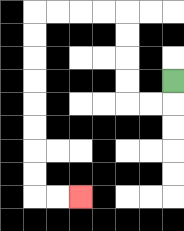{'start': '[7, 3]', 'end': '[3, 8]', 'path_directions': 'D,L,L,U,U,U,U,L,L,L,L,D,D,D,D,D,D,D,D,R,R', 'path_coordinates': '[[7, 3], [7, 4], [6, 4], [5, 4], [5, 3], [5, 2], [5, 1], [5, 0], [4, 0], [3, 0], [2, 0], [1, 0], [1, 1], [1, 2], [1, 3], [1, 4], [1, 5], [1, 6], [1, 7], [1, 8], [2, 8], [3, 8]]'}